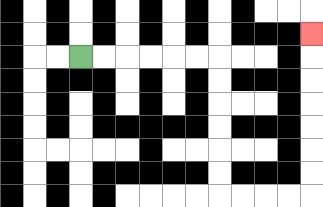{'start': '[3, 2]', 'end': '[13, 1]', 'path_directions': 'R,R,R,R,R,R,D,D,D,D,D,D,R,R,R,R,U,U,U,U,U,U,U', 'path_coordinates': '[[3, 2], [4, 2], [5, 2], [6, 2], [7, 2], [8, 2], [9, 2], [9, 3], [9, 4], [9, 5], [9, 6], [9, 7], [9, 8], [10, 8], [11, 8], [12, 8], [13, 8], [13, 7], [13, 6], [13, 5], [13, 4], [13, 3], [13, 2], [13, 1]]'}